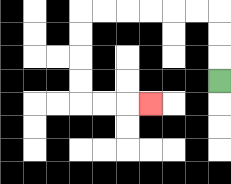{'start': '[9, 3]', 'end': '[6, 4]', 'path_directions': 'U,U,U,L,L,L,L,L,L,D,D,D,D,R,R,R', 'path_coordinates': '[[9, 3], [9, 2], [9, 1], [9, 0], [8, 0], [7, 0], [6, 0], [5, 0], [4, 0], [3, 0], [3, 1], [3, 2], [3, 3], [3, 4], [4, 4], [5, 4], [6, 4]]'}